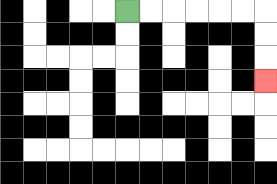{'start': '[5, 0]', 'end': '[11, 3]', 'path_directions': 'R,R,R,R,R,R,D,D,D', 'path_coordinates': '[[5, 0], [6, 0], [7, 0], [8, 0], [9, 0], [10, 0], [11, 0], [11, 1], [11, 2], [11, 3]]'}